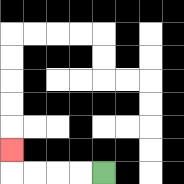{'start': '[4, 7]', 'end': '[0, 6]', 'path_directions': 'L,L,L,L,U', 'path_coordinates': '[[4, 7], [3, 7], [2, 7], [1, 7], [0, 7], [0, 6]]'}